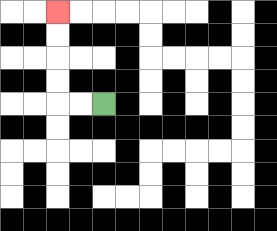{'start': '[4, 4]', 'end': '[2, 0]', 'path_directions': 'L,L,U,U,U,U', 'path_coordinates': '[[4, 4], [3, 4], [2, 4], [2, 3], [2, 2], [2, 1], [2, 0]]'}